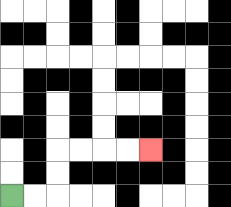{'start': '[0, 8]', 'end': '[6, 6]', 'path_directions': 'R,R,U,U,R,R,R,R', 'path_coordinates': '[[0, 8], [1, 8], [2, 8], [2, 7], [2, 6], [3, 6], [4, 6], [5, 6], [6, 6]]'}